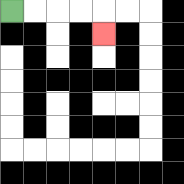{'start': '[0, 0]', 'end': '[4, 1]', 'path_directions': 'R,R,R,R,D', 'path_coordinates': '[[0, 0], [1, 0], [2, 0], [3, 0], [4, 0], [4, 1]]'}